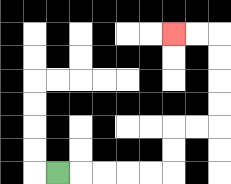{'start': '[2, 7]', 'end': '[7, 1]', 'path_directions': 'R,R,R,R,R,U,U,R,R,U,U,U,U,L,L', 'path_coordinates': '[[2, 7], [3, 7], [4, 7], [5, 7], [6, 7], [7, 7], [7, 6], [7, 5], [8, 5], [9, 5], [9, 4], [9, 3], [9, 2], [9, 1], [8, 1], [7, 1]]'}